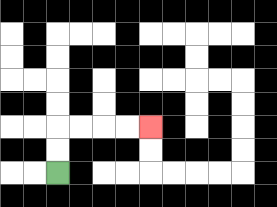{'start': '[2, 7]', 'end': '[6, 5]', 'path_directions': 'U,U,R,R,R,R', 'path_coordinates': '[[2, 7], [2, 6], [2, 5], [3, 5], [4, 5], [5, 5], [6, 5]]'}